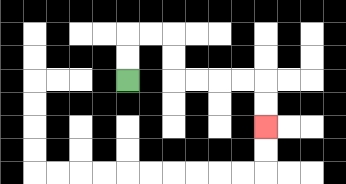{'start': '[5, 3]', 'end': '[11, 5]', 'path_directions': 'U,U,R,R,D,D,R,R,R,R,D,D', 'path_coordinates': '[[5, 3], [5, 2], [5, 1], [6, 1], [7, 1], [7, 2], [7, 3], [8, 3], [9, 3], [10, 3], [11, 3], [11, 4], [11, 5]]'}